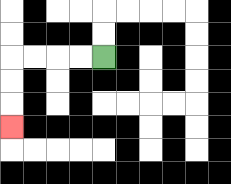{'start': '[4, 2]', 'end': '[0, 5]', 'path_directions': 'L,L,L,L,D,D,D', 'path_coordinates': '[[4, 2], [3, 2], [2, 2], [1, 2], [0, 2], [0, 3], [0, 4], [0, 5]]'}